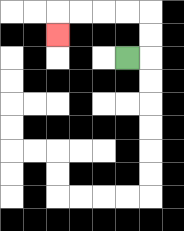{'start': '[5, 2]', 'end': '[2, 1]', 'path_directions': 'R,U,U,L,L,L,L,D', 'path_coordinates': '[[5, 2], [6, 2], [6, 1], [6, 0], [5, 0], [4, 0], [3, 0], [2, 0], [2, 1]]'}